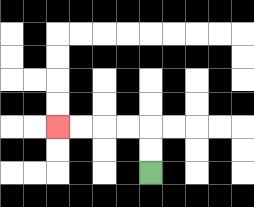{'start': '[6, 7]', 'end': '[2, 5]', 'path_directions': 'U,U,L,L,L,L', 'path_coordinates': '[[6, 7], [6, 6], [6, 5], [5, 5], [4, 5], [3, 5], [2, 5]]'}